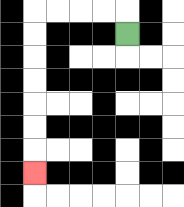{'start': '[5, 1]', 'end': '[1, 7]', 'path_directions': 'U,L,L,L,L,D,D,D,D,D,D,D', 'path_coordinates': '[[5, 1], [5, 0], [4, 0], [3, 0], [2, 0], [1, 0], [1, 1], [1, 2], [1, 3], [1, 4], [1, 5], [1, 6], [1, 7]]'}